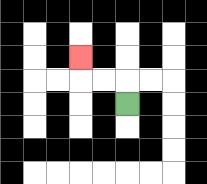{'start': '[5, 4]', 'end': '[3, 2]', 'path_directions': 'U,L,L,U', 'path_coordinates': '[[5, 4], [5, 3], [4, 3], [3, 3], [3, 2]]'}